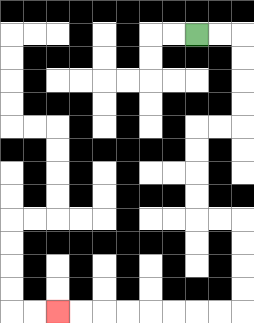{'start': '[8, 1]', 'end': '[2, 13]', 'path_directions': 'R,R,D,D,D,D,L,L,D,D,D,D,R,R,D,D,D,D,L,L,L,L,L,L,L,L', 'path_coordinates': '[[8, 1], [9, 1], [10, 1], [10, 2], [10, 3], [10, 4], [10, 5], [9, 5], [8, 5], [8, 6], [8, 7], [8, 8], [8, 9], [9, 9], [10, 9], [10, 10], [10, 11], [10, 12], [10, 13], [9, 13], [8, 13], [7, 13], [6, 13], [5, 13], [4, 13], [3, 13], [2, 13]]'}